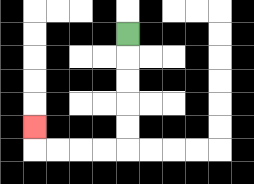{'start': '[5, 1]', 'end': '[1, 5]', 'path_directions': 'D,D,D,D,D,L,L,L,L,U', 'path_coordinates': '[[5, 1], [5, 2], [5, 3], [5, 4], [5, 5], [5, 6], [4, 6], [3, 6], [2, 6], [1, 6], [1, 5]]'}